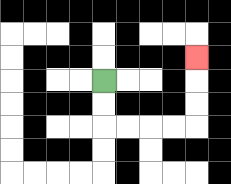{'start': '[4, 3]', 'end': '[8, 2]', 'path_directions': 'D,D,R,R,R,R,U,U,U', 'path_coordinates': '[[4, 3], [4, 4], [4, 5], [5, 5], [6, 5], [7, 5], [8, 5], [8, 4], [8, 3], [8, 2]]'}